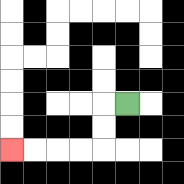{'start': '[5, 4]', 'end': '[0, 6]', 'path_directions': 'L,D,D,L,L,L,L', 'path_coordinates': '[[5, 4], [4, 4], [4, 5], [4, 6], [3, 6], [2, 6], [1, 6], [0, 6]]'}